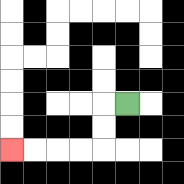{'start': '[5, 4]', 'end': '[0, 6]', 'path_directions': 'L,D,D,L,L,L,L', 'path_coordinates': '[[5, 4], [4, 4], [4, 5], [4, 6], [3, 6], [2, 6], [1, 6], [0, 6]]'}